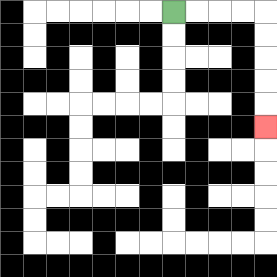{'start': '[7, 0]', 'end': '[11, 5]', 'path_directions': 'R,R,R,R,D,D,D,D,D', 'path_coordinates': '[[7, 0], [8, 0], [9, 0], [10, 0], [11, 0], [11, 1], [11, 2], [11, 3], [11, 4], [11, 5]]'}